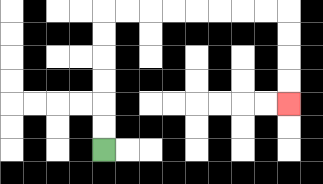{'start': '[4, 6]', 'end': '[12, 4]', 'path_directions': 'U,U,U,U,U,U,R,R,R,R,R,R,R,R,D,D,D,D', 'path_coordinates': '[[4, 6], [4, 5], [4, 4], [4, 3], [4, 2], [4, 1], [4, 0], [5, 0], [6, 0], [7, 0], [8, 0], [9, 0], [10, 0], [11, 0], [12, 0], [12, 1], [12, 2], [12, 3], [12, 4]]'}